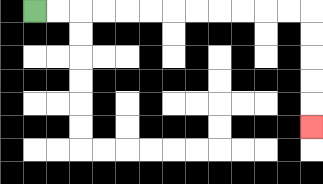{'start': '[1, 0]', 'end': '[13, 5]', 'path_directions': 'R,R,R,R,R,R,R,R,R,R,R,R,D,D,D,D,D', 'path_coordinates': '[[1, 0], [2, 0], [3, 0], [4, 0], [5, 0], [6, 0], [7, 0], [8, 0], [9, 0], [10, 0], [11, 0], [12, 0], [13, 0], [13, 1], [13, 2], [13, 3], [13, 4], [13, 5]]'}